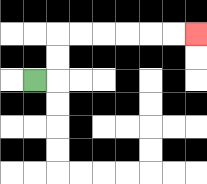{'start': '[1, 3]', 'end': '[8, 1]', 'path_directions': 'R,U,U,R,R,R,R,R,R', 'path_coordinates': '[[1, 3], [2, 3], [2, 2], [2, 1], [3, 1], [4, 1], [5, 1], [6, 1], [7, 1], [8, 1]]'}